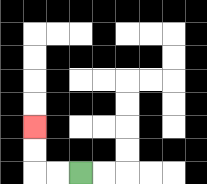{'start': '[3, 7]', 'end': '[1, 5]', 'path_directions': 'L,L,U,U', 'path_coordinates': '[[3, 7], [2, 7], [1, 7], [1, 6], [1, 5]]'}